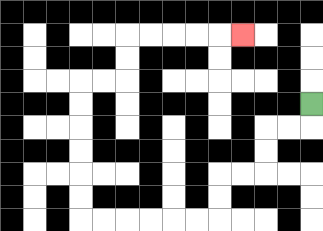{'start': '[13, 4]', 'end': '[10, 1]', 'path_directions': 'D,L,L,D,D,L,L,D,D,L,L,L,L,L,L,U,U,U,U,U,U,R,R,U,U,R,R,R,R,R', 'path_coordinates': '[[13, 4], [13, 5], [12, 5], [11, 5], [11, 6], [11, 7], [10, 7], [9, 7], [9, 8], [9, 9], [8, 9], [7, 9], [6, 9], [5, 9], [4, 9], [3, 9], [3, 8], [3, 7], [3, 6], [3, 5], [3, 4], [3, 3], [4, 3], [5, 3], [5, 2], [5, 1], [6, 1], [7, 1], [8, 1], [9, 1], [10, 1]]'}